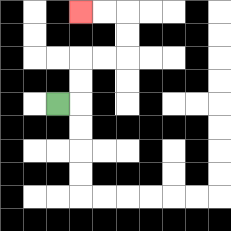{'start': '[2, 4]', 'end': '[3, 0]', 'path_directions': 'R,U,U,R,R,U,U,L,L', 'path_coordinates': '[[2, 4], [3, 4], [3, 3], [3, 2], [4, 2], [5, 2], [5, 1], [5, 0], [4, 0], [3, 0]]'}